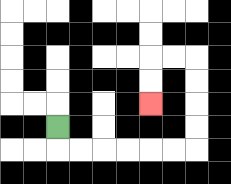{'start': '[2, 5]', 'end': '[6, 4]', 'path_directions': 'D,R,R,R,R,R,R,U,U,U,U,L,L,D,D', 'path_coordinates': '[[2, 5], [2, 6], [3, 6], [4, 6], [5, 6], [6, 6], [7, 6], [8, 6], [8, 5], [8, 4], [8, 3], [8, 2], [7, 2], [6, 2], [6, 3], [6, 4]]'}